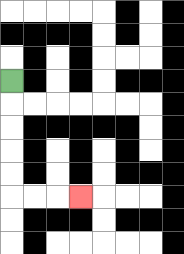{'start': '[0, 3]', 'end': '[3, 8]', 'path_directions': 'D,D,D,D,D,R,R,R', 'path_coordinates': '[[0, 3], [0, 4], [0, 5], [0, 6], [0, 7], [0, 8], [1, 8], [2, 8], [3, 8]]'}